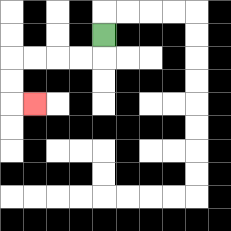{'start': '[4, 1]', 'end': '[1, 4]', 'path_directions': 'D,L,L,L,L,D,D,R', 'path_coordinates': '[[4, 1], [4, 2], [3, 2], [2, 2], [1, 2], [0, 2], [0, 3], [0, 4], [1, 4]]'}